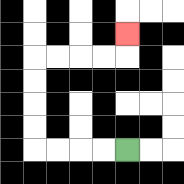{'start': '[5, 6]', 'end': '[5, 1]', 'path_directions': 'L,L,L,L,U,U,U,U,R,R,R,R,U', 'path_coordinates': '[[5, 6], [4, 6], [3, 6], [2, 6], [1, 6], [1, 5], [1, 4], [1, 3], [1, 2], [2, 2], [3, 2], [4, 2], [5, 2], [5, 1]]'}